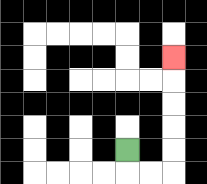{'start': '[5, 6]', 'end': '[7, 2]', 'path_directions': 'D,R,R,U,U,U,U,U', 'path_coordinates': '[[5, 6], [5, 7], [6, 7], [7, 7], [7, 6], [7, 5], [7, 4], [7, 3], [7, 2]]'}